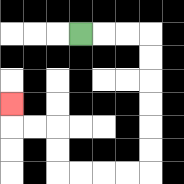{'start': '[3, 1]', 'end': '[0, 4]', 'path_directions': 'R,R,R,D,D,D,D,D,D,L,L,L,L,U,U,L,L,U', 'path_coordinates': '[[3, 1], [4, 1], [5, 1], [6, 1], [6, 2], [6, 3], [6, 4], [6, 5], [6, 6], [6, 7], [5, 7], [4, 7], [3, 7], [2, 7], [2, 6], [2, 5], [1, 5], [0, 5], [0, 4]]'}